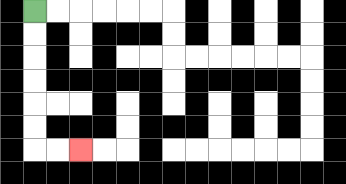{'start': '[1, 0]', 'end': '[3, 6]', 'path_directions': 'D,D,D,D,D,D,R,R', 'path_coordinates': '[[1, 0], [1, 1], [1, 2], [1, 3], [1, 4], [1, 5], [1, 6], [2, 6], [3, 6]]'}